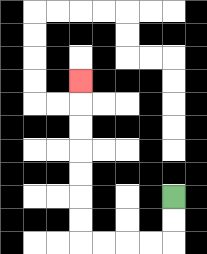{'start': '[7, 8]', 'end': '[3, 3]', 'path_directions': 'D,D,L,L,L,L,U,U,U,U,U,U,U', 'path_coordinates': '[[7, 8], [7, 9], [7, 10], [6, 10], [5, 10], [4, 10], [3, 10], [3, 9], [3, 8], [3, 7], [3, 6], [3, 5], [3, 4], [3, 3]]'}